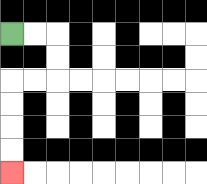{'start': '[0, 1]', 'end': '[0, 7]', 'path_directions': 'R,R,D,D,L,L,D,D,D,D', 'path_coordinates': '[[0, 1], [1, 1], [2, 1], [2, 2], [2, 3], [1, 3], [0, 3], [0, 4], [0, 5], [0, 6], [0, 7]]'}